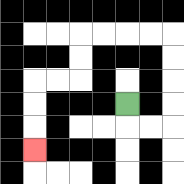{'start': '[5, 4]', 'end': '[1, 6]', 'path_directions': 'D,R,R,U,U,U,U,L,L,L,L,D,D,L,L,D,D,D', 'path_coordinates': '[[5, 4], [5, 5], [6, 5], [7, 5], [7, 4], [7, 3], [7, 2], [7, 1], [6, 1], [5, 1], [4, 1], [3, 1], [3, 2], [3, 3], [2, 3], [1, 3], [1, 4], [1, 5], [1, 6]]'}